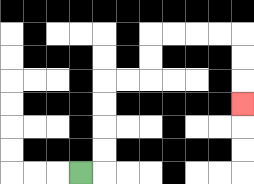{'start': '[3, 7]', 'end': '[10, 4]', 'path_directions': 'R,U,U,U,U,R,R,U,U,R,R,R,R,D,D,D', 'path_coordinates': '[[3, 7], [4, 7], [4, 6], [4, 5], [4, 4], [4, 3], [5, 3], [6, 3], [6, 2], [6, 1], [7, 1], [8, 1], [9, 1], [10, 1], [10, 2], [10, 3], [10, 4]]'}